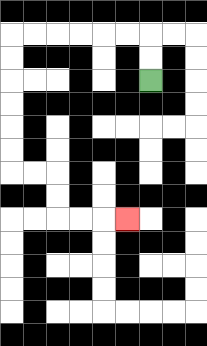{'start': '[6, 3]', 'end': '[5, 9]', 'path_directions': 'U,U,L,L,L,L,L,L,D,D,D,D,D,D,R,R,D,D,R,R,R', 'path_coordinates': '[[6, 3], [6, 2], [6, 1], [5, 1], [4, 1], [3, 1], [2, 1], [1, 1], [0, 1], [0, 2], [0, 3], [0, 4], [0, 5], [0, 6], [0, 7], [1, 7], [2, 7], [2, 8], [2, 9], [3, 9], [4, 9], [5, 9]]'}